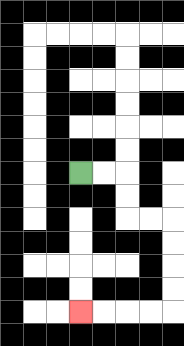{'start': '[3, 7]', 'end': '[3, 13]', 'path_directions': 'R,R,D,D,R,R,D,D,D,D,L,L,L,L', 'path_coordinates': '[[3, 7], [4, 7], [5, 7], [5, 8], [5, 9], [6, 9], [7, 9], [7, 10], [7, 11], [7, 12], [7, 13], [6, 13], [5, 13], [4, 13], [3, 13]]'}